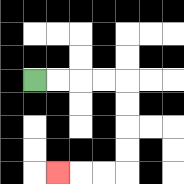{'start': '[1, 3]', 'end': '[2, 7]', 'path_directions': 'R,R,R,R,D,D,D,D,L,L,L', 'path_coordinates': '[[1, 3], [2, 3], [3, 3], [4, 3], [5, 3], [5, 4], [5, 5], [5, 6], [5, 7], [4, 7], [3, 7], [2, 7]]'}